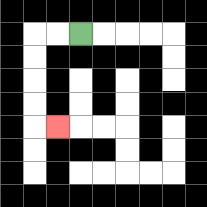{'start': '[3, 1]', 'end': '[2, 5]', 'path_directions': 'L,L,D,D,D,D,R', 'path_coordinates': '[[3, 1], [2, 1], [1, 1], [1, 2], [1, 3], [1, 4], [1, 5], [2, 5]]'}